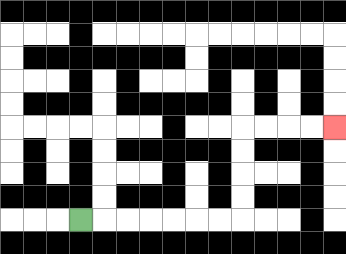{'start': '[3, 9]', 'end': '[14, 5]', 'path_directions': 'R,R,R,R,R,R,R,U,U,U,U,R,R,R,R', 'path_coordinates': '[[3, 9], [4, 9], [5, 9], [6, 9], [7, 9], [8, 9], [9, 9], [10, 9], [10, 8], [10, 7], [10, 6], [10, 5], [11, 5], [12, 5], [13, 5], [14, 5]]'}